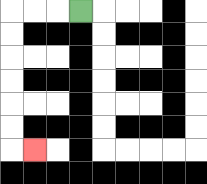{'start': '[3, 0]', 'end': '[1, 6]', 'path_directions': 'L,L,L,D,D,D,D,D,D,R', 'path_coordinates': '[[3, 0], [2, 0], [1, 0], [0, 0], [0, 1], [0, 2], [0, 3], [0, 4], [0, 5], [0, 6], [1, 6]]'}